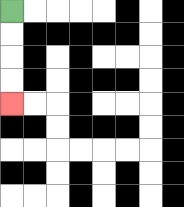{'start': '[0, 0]', 'end': '[0, 4]', 'path_directions': 'D,D,D,D', 'path_coordinates': '[[0, 0], [0, 1], [0, 2], [0, 3], [0, 4]]'}